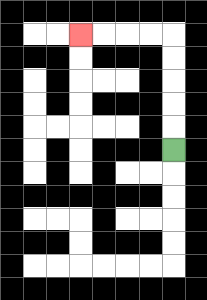{'start': '[7, 6]', 'end': '[3, 1]', 'path_directions': 'U,U,U,U,U,L,L,L,L', 'path_coordinates': '[[7, 6], [7, 5], [7, 4], [7, 3], [7, 2], [7, 1], [6, 1], [5, 1], [4, 1], [3, 1]]'}